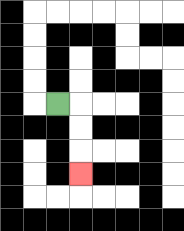{'start': '[2, 4]', 'end': '[3, 7]', 'path_directions': 'R,D,D,D', 'path_coordinates': '[[2, 4], [3, 4], [3, 5], [3, 6], [3, 7]]'}